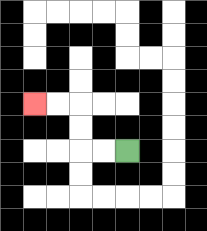{'start': '[5, 6]', 'end': '[1, 4]', 'path_directions': 'L,L,U,U,L,L', 'path_coordinates': '[[5, 6], [4, 6], [3, 6], [3, 5], [3, 4], [2, 4], [1, 4]]'}